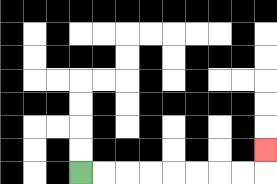{'start': '[3, 7]', 'end': '[11, 6]', 'path_directions': 'R,R,R,R,R,R,R,R,U', 'path_coordinates': '[[3, 7], [4, 7], [5, 7], [6, 7], [7, 7], [8, 7], [9, 7], [10, 7], [11, 7], [11, 6]]'}